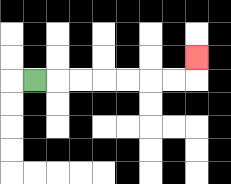{'start': '[1, 3]', 'end': '[8, 2]', 'path_directions': 'R,R,R,R,R,R,R,U', 'path_coordinates': '[[1, 3], [2, 3], [3, 3], [4, 3], [5, 3], [6, 3], [7, 3], [8, 3], [8, 2]]'}